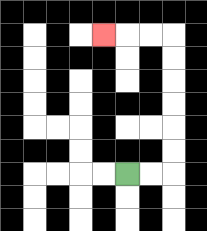{'start': '[5, 7]', 'end': '[4, 1]', 'path_directions': 'R,R,U,U,U,U,U,U,L,L,L', 'path_coordinates': '[[5, 7], [6, 7], [7, 7], [7, 6], [7, 5], [7, 4], [7, 3], [7, 2], [7, 1], [6, 1], [5, 1], [4, 1]]'}